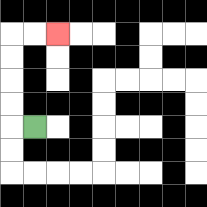{'start': '[1, 5]', 'end': '[2, 1]', 'path_directions': 'L,U,U,U,U,R,R', 'path_coordinates': '[[1, 5], [0, 5], [0, 4], [0, 3], [0, 2], [0, 1], [1, 1], [2, 1]]'}